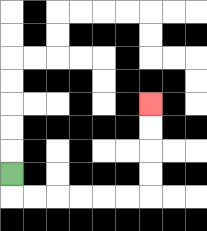{'start': '[0, 7]', 'end': '[6, 4]', 'path_directions': 'D,R,R,R,R,R,R,U,U,U,U', 'path_coordinates': '[[0, 7], [0, 8], [1, 8], [2, 8], [3, 8], [4, 8], [5, 8], [6, 8], [6, 7], [6, 6], [6, 5], [6, 4]]'}